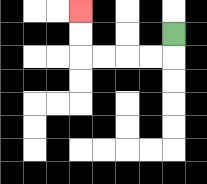{'start': '[7, 1]', 'end': '[3, 0]', 'path_directions': 'D,L,L,L,L,U,U', 'path_coordinates': '[[7, 1], [7, 2], [6, 2], [5, 2], [4, 2], [3, 2], [3, 1], [3, 0]]'}